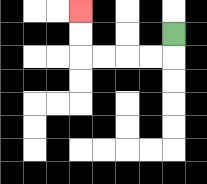{'start': '[7, 1]', 'end': '[3, 0]', 'path_directions': 'D,L,L,L,L,U,U', 'path_coordinates': '[[7, 1], [7, 2], [6, 2], [5, 2], [4, 2], [3, 2], [3, 1], [3, 0]]'}